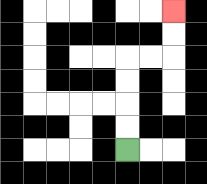{'start': '[5, 6]', 'end': '[7, 0]', 'path_directions': 'U,U,U,U,R,R,U,U', 'path_coordinates': '[[5, 6], [5, 5], [5, 4], [5, 3], [5, 2], [6, 2], [7, 2], [7, 1], [7, 0]]'}